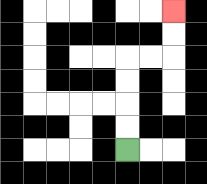{'start': '[5, 6]', 'end': '[7, 0]', 'path_directions': 'U,U,U,U,R,R,U,U', 'path_coordinates': '[[5, 6], [5, 5], [5, 4], [5, 3], [5, 2], [6, 2], [7, 2], [7, 1], [7, 0]]'}